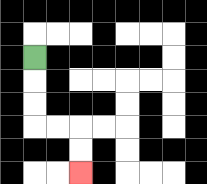{'start': '[1, 2]', 'end': '[3, 7]', 'path_directions': 'D,D,D,R,R,D,D', 'path_coordinates': '[[1, 2], [1, 3], [1, 4], [1, 5], [2, 5], [3, 5], [3, 6], [3, 7]]'}